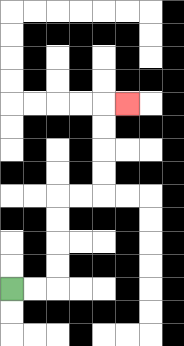{'start': '[0, 12]', 'end': '[5, 4]', 'path_directions': 'R,R,U,U,U,U,R,R,U,U,U,U,R', 'path_coordinates': '[[0, 12], [1, 12], [2, 12], [2, 11], [2, 10], [2, 9], [2, 8], [3, 8], [4, 8], [4, 7], [4, 6], [4, 5], [4, 4], [5, 4]]'}